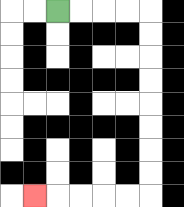{'start': '[2, 0]', 'end': '[1, 8]', 'path_directions': 'R,R,R,R,D,D,D,D,D,D,D,D,L,L,L,L,L', 'path_coordinates': '[[2, 0], [3, 0], [4, 0], [5, 0], [6, 0], [6, 1], [6, 2], [6, 3], [6, 4], [6, 5], [6, 6], [6, 7], [6, 8], [5, 8], [4, 8], [3, 8], [2, 8], [1, 8]]'}